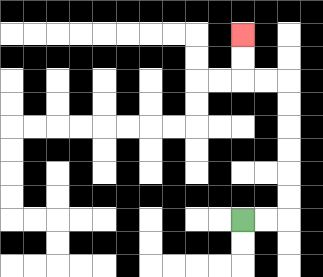{'start': '[10, 9]', 'end': '[10, 1]', 'path_directions': 'R,R,U,U,U,U,U,U,L,L,U,U', 'path_coordinates': '[[10, 9], [11, 9], [12, 9], [12, 8], [12, 7], [12, 6], [12, 5], [12, 4], [12, 3], [11, 3], [10, 3], [10, 2], [10, 1]]'}